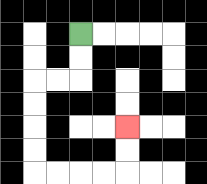{'start': '[3, 1]', 'end': '[5, 5]', 'path_directions': 'D,D,L,L,D,D,D,D,R,R,R,R,U,U', 'path_coordinates': '[[3, 1], [3, 2], [3, 3], [2, 3], [1, 3], [1, 4], [1, 5], [1, 6], [1, 7], [2, 7], [3, 7], [4, 7], [5, 7], [5, 6], [5, 5]]'}